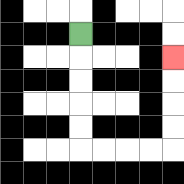{'start': '[3, 1]', 'end': '[7, 2]', 'path_directions': 'D,D,D,D,D,R,R,R,R,U,U,U,U', 'path_coordinates': '[[3, 1], [3, 2], [3, 3], [3, 4], [3, 5], [3, 6], [4, 6], [5, 6], [6, 6], [7, 6], [7, 5], [7, 4], [7, 3], [7, 2]]'}